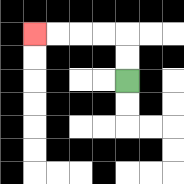{'start': '[5, 3]', 'end': '[1, 1]', 'path_directions': 'U,U,L,L,L,L', 'path_coordinates': '[[5, 3], [5, 2], [5, 1], [4, 1], [3, 1], [2, 1], [1, 1]]'}